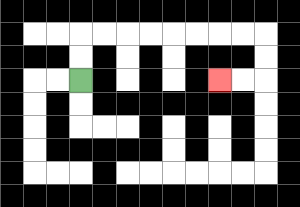{'start': '[3, 3]', 'end': '[9, 3]', 'path_directions': 'U,U,R,R,R,R,R,R,R,R,D,D,L,L', 'path_coordinates': '[[3, 3], [3, 2], [3, 1], [4, 1], [5, 1], [6, 1], [7, 1], [8, 1], [9, 1], [10, 1], [11, 1], [11, 2], [11, 3], [10, 3], [9, 3]]'}